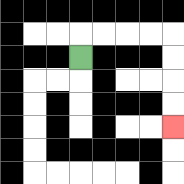{'start': '[3, 2]', 'end': '[7, 5]', 'path_directions': 'U,R,R,R,R,D,D,D,D', 'path_coordinates': '[[3, 2], [3, 1], [4, 1], [5, 1], [6, 1], [7, 1], [7, 2], [7, 3], [7, 4], [7, 5]]'}